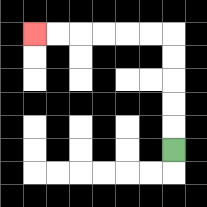{'start': '[7, 6]', 'end': '[1, 1]', 'path_directions': 'U,U,U,U,U,L,L,L,L,L,L', 'path_coordinates': '[[7, 6], [7, 5], [7, 4], [7, 3], [7, 2], [7, 1], [6, 1], [5, 1], [4, 1], [3, 1], [2, 1], [1, 1]]'}